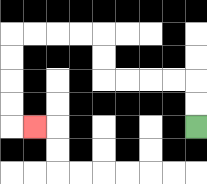{'start': '[8, 5]', 'end': '[1, 5]', 'path_directions': 'U,U,L,L,L,L,U,U,L,L,L,L,D,D,D,D,R', 'path_coordinates': '[[8, 5], [8, 4], [8, 3], [7, 3], [6, 3], [5, 3], [4, 3], [4, 2], [4, 1], [3, 1], [2, 1], [1, 1], [0, 1], [0, 2], [0, 3], [0, 4], [0, 5], [1, 5]]'}